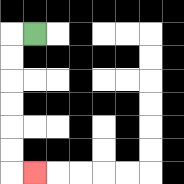{'start': '[1, 1]', 'end': '[1, 7]', 'path_directions': 'L,D,D,D,D,D,D,R', 'path_coordinates': '[[1, 1], [0, 1], [0, 2], [0, 3], [0, 4], [0, 5], [0, 6], [0, 7], [1, 7]]'}